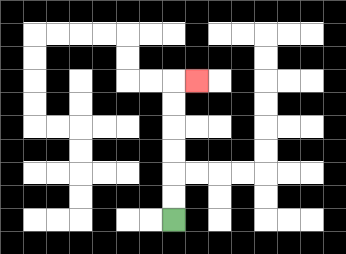{'start': '[7, 9]', 'end': '[8, 3]', 'path_directions': 'U,U,U,U,U,U,R', 'path_coordinates': '[[7, 9], [7, 8], [7, 7], [7, 6], [7, 5], [7, 4], [7, 3], [8, 3]]'}